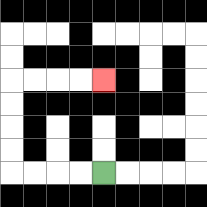{'start': '[4, 7]', 'end': '[4, 3]', 'path_directions': 'L,L,L,L,U,U,U,U,R,R,R,R', 'path_coordinates': '[[4, 7], [3, 7], [2, 7], [1, 7], [0, 7], [0, 6], [0, 5], [0, 4], [0, 3], [1, 3], [2, 3], [3, 3], [4, 3]]'}